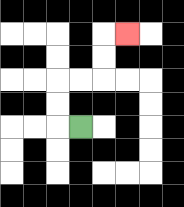{'start': '[3, 5]', 'end': '[5, 1]', 'path_directions': 'L,U,U,R,R,U,U,R', 'path_coordinates': '[[3, 5], [2, 5], [2, 4], [2, 3], [3, 3], [4, 3], [4, 2], [4, 1], [5, 1]]'}